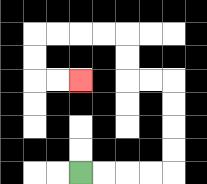{'start': '[3, 7]', 'end': '[3, 3]', 'path_directions': 'R,R,R,R,U,U,U,U,L,L,U,U,L,L,L,L,D,D,R,R', 'path_coordinates': '[[3, 7], [4, 7], [5, 7], [6, 7], [7, 7], [7, 6], [7, 5], [7, 4], [7, 3], [6, 3], [5, 3], [5, 2], [5, 1], [4, 1], [3, 1], [2, 1], [1, 1], [1, 2], [1, 3], [2, 3], [3, 3]]'}